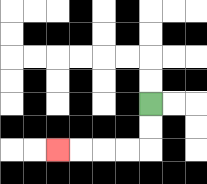{'start': '[6, 4]', 'end': '[2, 6]', 'path_directions': 'D,D,L,L,L,L', 'path_coordinates': '[[6, 4], [6, 5], [6, 6], [5, 6], [4, 6], [3, 6], [2, 6]]'}